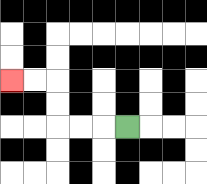{'start': '[5, 5]', 'end': '[0, 3]', 'path_directions': 'L,L,L,U,U,L,L', 'path_coordinates': '[[5, 5], [4, 5], [3, 5], [2, 5], [2, 4], [2, 3], [1, 3], [0, 3]]'}